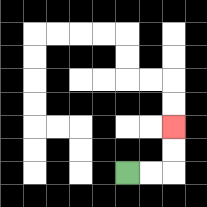{'start': '[5, 7]', 'end': '[7, 5]', 'path_directions': 'R,R,U,U', 'path_coordinates': '[[5, 7], [6, 7], [7, 7], [7, 6], [7, 5]]'}